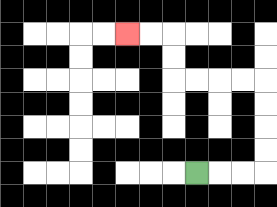{'start': '[8, 7]', 'end': '[5, 1]', 'path_directions': 'R,R,R,U,U,U,U,L,L,L,L,U,U,L,L', 'path_coordinates': '[[8, 7], [9, 7], [10, 7], [11, 7], [11, 6], [11, 5], [11, 4], [11, 3], [10, 3], [9, 3], [8, 3], [7, 3], [7, 2], [7, 1], [6, 1], [5, 1]]'}